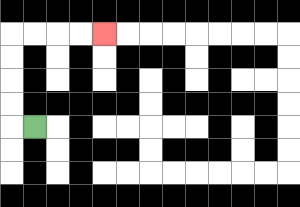{'start': '[1, 5]', 'end': '[4, 1]', 'path_directions': 'L,U,U,U,U,R,R,R,R', 'path_coordinates': '[[1, 5], [0, 5], [0, 4], [0, 3], [0, 2], [0, 1], [1, 1], [2, 1], [3, 1], [4, 1]]'}